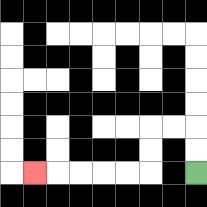{'start': '[8, 7]', 'end': '[1, 7]', 'path_directions': 'U,U,L,L,D,D,L,L,L,L,L', 'path_coordinates': '[[8, 7], [8, 6], [8, 5], [7, 5], [6, 5], [6, 6], [6, 7], [5, 7], [4, 7], [3, 7], [2, 7], [1, 7]]'}